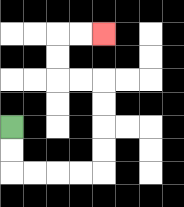{'start': '[0, 5]', 'end': '[4, 1]', 'path_directions': 'D,D,R,R,R,R,U,U,U,U,L,L,U,U,R,R', 'path_coordinates': '[[0, 5], [0, 6], [0, 7], [1, 7], [2, 7], [3, 7], [4, 7], [4, 6], [4, 5], [4, 4], [4, 3], [3, 3], [2, 3], [2, 2], [2, 1], [3, 1], [4, 1]]'}